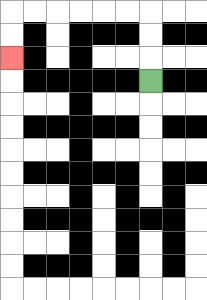{'start': '[6, 3]', 'end': '[0, 2]', 'path_directions': 'U,U,U,L,L,L,L,L,L,D,D', 'path_coordinates': '[[6, 3], [6, 2], [6, 1], [6, 0], [5, 0], [4, 0], [3, 0], [2, 0], [1, 0], [0, 0], [0, 1], [0, 2]]'}